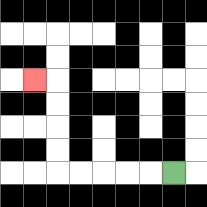{'start': '[7, 7]', 'end': '[1, 3]', 'path_directions': 'L,L,L,L,L,U,U,U,U,L', 'path_coordinates': '[[7, 7], [6, 7], [5, 7], [4, 7], [3, 7], [2, 7], [2, 6], [2, 5], [2, 4], [2, 3], [1, 3]]'}